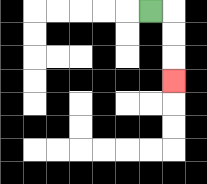{'start': '[6, 0]', 'end': '[7, 3]', 'path_directions': 'R,D,D,D', 'path_coordinates': '[[6, 0], [7, 0], [7, 1], [7, 2], [7, 3]]'}